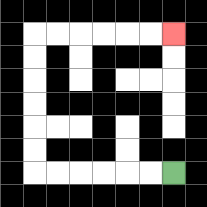{'start': '[7, 7]', 'end': '[7, 1]', 'path_directions': 'L,L,L,L,L,L,U,U,U,U,U,U,R,R,R,R,R,R', 'path_coordinates': '[[7, 7], [6, 7], [5, 7], [4, 7], [3, 7], [2, 7], [1, 7], [1, 6], [1, 5], [1, 4], [1, 3], [1, 2], [1, 1], [2, 1], [3, 1], [4, 1], [5, 1], [6, 1], [7, 1]]'}